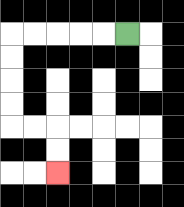{'start': '[5, 1]', 'end': '[2, 7]', 'path_directions': 'L,L,L,L,L,D,D,D,D,R,R,D,D', 'path_coordinates': '[[5, 1], [4, 1], [3, 1], [2, 1], [1, 1], [0, 1], [0, 2], [0, 3], [0, 4], [0, 5], [1, 5], [2, 5], [2, 6], [2, 7]]'}